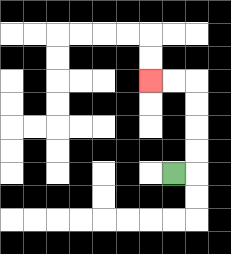{'start': '[7, 7]', 'end': '[6, 3]', 'path_directions': 'R,U,U,U,U,L,L', 'path_coordinates': '[[7, 7], [8, 7], [8, 6], [8, 5], [8, 4], [8, 3], [7, 3], [6, 3]]'}